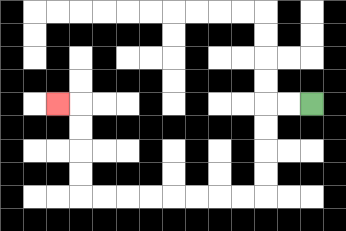{'start': '[13, 4]', 'end': '[2, 4]', 'path_directions': 'L,L,D,D,D,D,L,L,L,L,L,L,L,L,U,U,U,U,L', 'path_coordinates': '[[13, 4], [12, 4], [11, 4], [11, 5], [11, 6], [11, 7], [11, 8], [10, 8], [9, 8], [8, 8], [7, 8], [6, 8], [5, 8], [4, 8], [3, 8], [3, 7], [3, 6], [3, 5], [3, 4], [2, 4]]'}